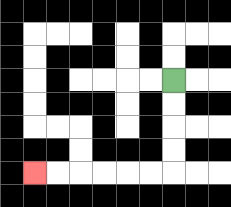{'start': '[7, 3]', 'end': '[1, 7]', 'path_directions': 'D,D,D,D,L,L,L,L,L,L', 'path_coordinates': '[[7, 3], [7, 4], [7, 5], [7, 6], [7, 7], [6, 7], [5, 7], [4, 7], [3, 7], [2, 7], [1, 7]]'}